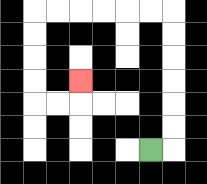{'start': '[6, 6]', 'end': '[3, 3]', 'path_directions': 'R,U,U,U,U,U,U,L,L,L,L,L,L,D,D,D,D,R,R,U', 'path_coordinates': '[[6, 6], [7, 6], [7, 5], [7, 4], [7, 3], [7, 2], [7, 1], [7, 0], [6, 0], [5, 0], [4, 0], [3, 0], [2, 0], [1, 0], [1, 1], [1, 2], [1, 3], [1, 4], [2, 4], [3, 4], [3, 3]]'}